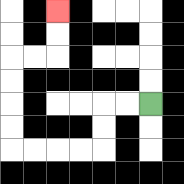{'start': '[6, 4]', 'end': '[2, 0]', 'path_directions': 'L,L,D,D,L,L,L,L,U,U,U,U,R,R,U,U', 'path_coordinates': '[[6, 4], [5, 4], [4, 4], [4, 5], [4, 6], [3, 6], [2, 6], [1, 6], [0, 6], [0, 5], [0, 4], [0, 3], [0, 2], [1, 2], [2, 2], [2, 1], [2, 0]]'}